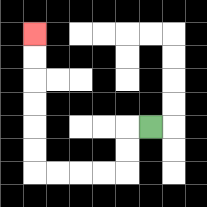{'start': '[6, 5]', 'end': '[1, 1]', 'path_directions': 'L,D,D,L,L,L,L,U,U,U,U,U,U', 'path_coordinates': '[[6, 5], [5, 5], [5, 6], [5, 7], [4, 7], [3, 7], [2, 7], [1, 7], [1, 6], [1, 5], [1, 4], [1, 3], [1, 2], [1, 1]]'}